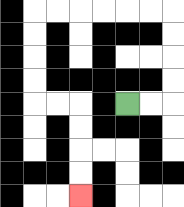{'start': '[5, 4]', 'end': '[3, 8]', 'path_directions': 'R,R,U,U,U,U,L,L,L,L,L,L,D,D,D,D,R,R,D,D,D,D', 'path_coordinates': '[[5, 4], [6, 4], [7, 4], [7, 3], [7, 2], [7, 1], [7, 0], [6, 0], [5, 0], [4, 0], [3, 0], [2, 0], [1, 0], [1, 1], [1, 2], [1, 3], [1, 4], [2, 4], [3, 4], [3, 5], [3, 6], [3, 7], [3, 8]]'}